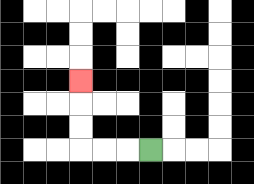{'start': '[6, 6]', 'end': '[3, 3]', 'path_directions': 'L,L,L,U,U,U', 'path_coordinates': '[[6, 6], [5, 6], [4, 6], [3, 6], [3, 5], [3, 4], [3, 3]]'}